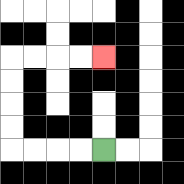{'start': '[4, 6]', 'end': '[4, 2]', 'path_directions': 'L,L,L,L,U,U,U,U,R,R,R,R', 'path_coordinates': '[[4, 6], [3, 6], [2, 6], [1, 6], [0, 6], [0, 5], [0, 4], [0, 3], [0, 2], [1, 2], [2, 2], [3, 2], [4, 2]]'}